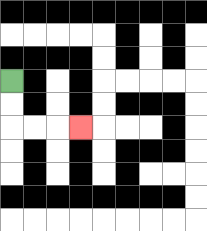{'start': '[0, 3]', 'end': '[3, 5]', 'path_directions': 'D,D,R,R,R', 'path_coordinates': '[[0, 3], [0, 4], [0, 5], [1, 5], [2, 5], [3, 5]]'}